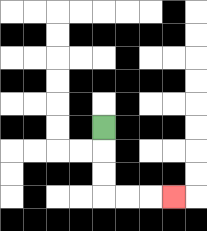{'start': '[4, 5]', 'end': '[7, 8]', 'path_directions': 'D,D,D,R,R,R', 'path_coordinates': '[[4, 5], [4, 6], [4, 7], [4, 8], [5, 8], [6, 8], [7, 8]]'}